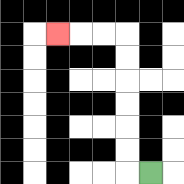{'start': '[6, 7]', 'end': '[2, 1]', 'path_directions': 'L,U,U,U,U,U,U,L,L,L', 'path_coordinates': '[[6, 7], [5, 7], [5, 6], [5, 5], [5, 4], [5, 3], [5, 2], [5, 1], [4, 1], [3, 1], [2, 1]]'}